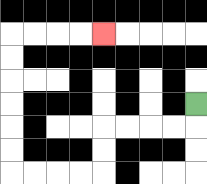{'start': '[8, 4]', 'end': '[4, 1]', 'path_directions': 'D,L,L,L,L,D,D,L,L,L,L,U,U,U,U,U,U,R,R,R,R', 'path_coordinates': '[[8, 4], [8, 5], [7, 5], [6, 5], [5, 5], [4, 5], [4, 6], [4, 7], [3, 7], [2, 7], [1, 7], [0, 7], [0, 6], [0, 5], [0, 4], [0, 3], [0, 2], [0, 1], [1, 1], [2, 1], [3, 1], [4, 1]]'}